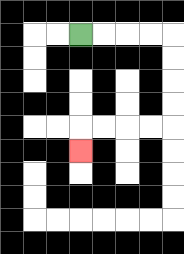{'start': '[3, 1]', 'end': '[3, 6]', 'path_directions': 'R,R,R,R,D,D,D,D,L,L,L,L,D', 'path_coordinates': '[[3, 1], [4, 1], [5, 1], [6, 1], [7, 1], [7, 2], [7, 3], [7, 4], [7, 5], [6, 5], [5, 5], [4, 5], [3, 5], [3, 6]]'}